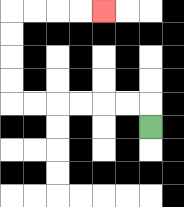{'start': '[6, 5]', 'end': '[4, 0]', 'path_directions': 'U,L,L,L,L,L,L,U,U,U,U,R,R,R,R', 'path_coordinates': '[[6, 5], [6, 4], [5, 4], [4, 4], [3, 4], [2, 4], [1, 4], [0, 4], [0, 3], [0, 2], [0, 1], [0, 0], [1, 0], [2, 0], [3, 0], [4, 0]]'}